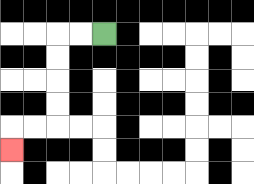{'start': '[4, 1]', 'end': '[0, 6]', 'path_directions': 'L,L,D,D,D,D,L,L,D', 'path_coordinates': '[[4, 1], [3, 1], [2, 1], [2, 2], [2, 3], [2, 4], [2, 5], [1, 5], [0, 5], [0, 6]]'}